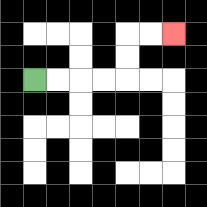{'start': '[1, 3]', 'end': '[7, 1]', 'path_directions': 'R,R,R,R,U,U,R,R', 'path_coordinates': '[[1, 3], [2, 3], [3, 3], [4, 3], [5, 3], [5, 2], [5, 1], [6, 1], [7, 1]]'}